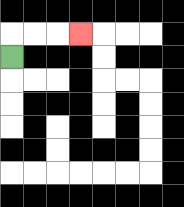{'start': '[0, 2]', 'end': '[3, 1]', 'path_directions': 'U,R,R,R', 'path_coordinates': '[[0, 2], [0, 1], [1, 1], [2, 1], [3, 1]]'}